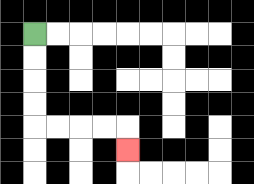{'start': '[1, 1]', 'end': '[5, 6]', 'path_directions': 'D,D,D,D,R,R,R,R,D', 'path_coordinates': '[[1, 1], [1, 2], [1, 3], [1, 4], [1, 5], [2, 5], [3, 5], [4, 5], [5, 5], [5, 6]]'}